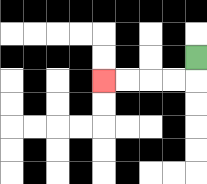{'start': '[8, 2]', 'end': '[4, 3]', 'path_directions': 'D,L,L,L,L', 'path_coordinates': '[[8, 2], [8, 3], [7, 3], [6, 3], [5, 3], [4, 3]]'}